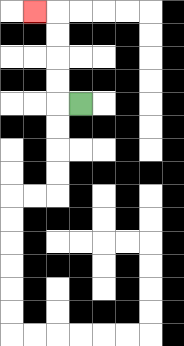{'start': '[3, 4]', 'end': '[1, 0]', 'path_directions': 'L,U,U,U,U,L', 'path_coordinates': '[[3, 4], [2, 4], [2, 3], [2, 2], [2, 1], [2, 0], [1, 0]]'}